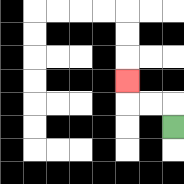{'start': '[7, 5]', 'end': '[5, 3]', 'path_directions': 'U,L,L,U', 'path_coordinates': '[[7, 5], [7, 4], [6, 4], [5, 4], [5, 3]]'}